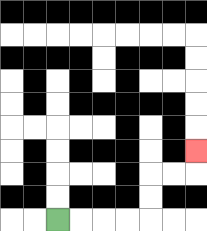{'start': '[2, 9]', 'end': '[8, 6]', 'path_directions': 'R,R,R,R,U,U,R,R,U', 'path_coordinates': '[[2, 9], [3, 9], [4, 9], [5, 9], [6, 9], [6, 8], [6, 7], [7, 7], [8, 7], [8, 6]]'}